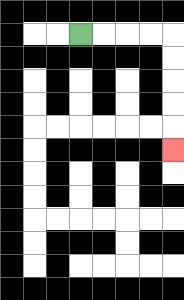{'start': '[3, 1]', 'end': '[7, 6]', 'path_directions': 'R,R,R,R,D,D,D,D,D', 'path_coordinates': '[[3, 1], [4, 1], [5, 1], [6, 1], [7, 1], [7, 2], [7, 3], [7, 4], [7, 5], [7, 6]]'}